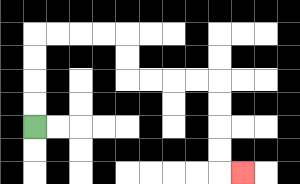{'start': '[1, 5]', 'end': '[10, 7]', 'path_directions': 'U,U,U,U,R,R,R,R,D,D,R,R,R,R,D,D,D,D,R', 'path_coordinates': '[[1, 5], [1, 4], [1, 3], [1, 2], [1, 1], [2, 1], [3, 1], [4, 1], [5, 1], [5, 2], [5, 3], [6, 3], [7, 3], [8, 3], [9, 3], [9, 4], [9, 5], [9, 6], [9, 7], [10, 7]]'}